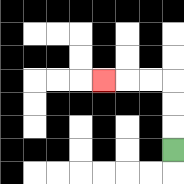{'start': '[7, 6]', 'end': '[4, 3]', 'path_directions': 'U,U,U,L,L,L', 'path_coordinates': '[[7, 6], [7, 5], [7, 4], [7, 3], [6, 3], [5, 3], [4, 3]]'}